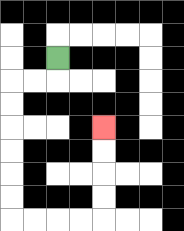{'start': '[2, 2]', 'end': '[4, 5]', 'path_directions': 'D,L,L,D,D,D,D,D,D,R,R,R,R,U,U,U,U', 'path_coordinates': '[[2, 2], [2, 3], [1, 3], [0, 3], [0, 4], [0, 5], [0, 6], [0, 7], [0, 8], [0, 9], [1, 9], [2, 9], [3, 9], [4, 9], [4, 8], [4, 7], [4, 6], [4, 5]]'}